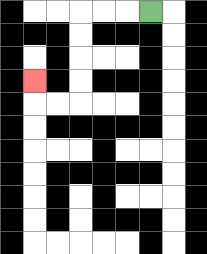{'start': '[6, 0]', 'end': '[1, 3]', 'path_directions': 'L,L,L,D,D,D,D,L,L,U', 'path_coordinates': '[[6, 0], [5, 0], [4, 0], [3, 0], [3, 1], [3, 2], [3, 3], [3, 4], [2, 4], [1, 4], [1, 3]]'}